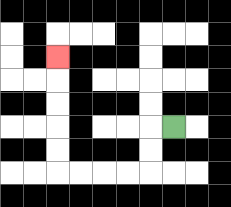{'start': '[7, 5]', 'end': '[2, 2]', 'path_directions': 'L,D,D,L,L,L,L,U,U,U,U,U', 'path_coordinates': '[[7, 5], [6, 5], [6, 6], [6, 7], [5, 7], [4, 7], [3, 7], [2, 7], [2, 6], [2, 5], [2, 4], [2, 3], [2, 2]]'}